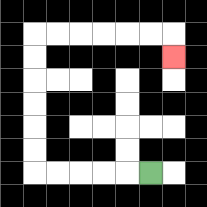{'start': '[6, 7]', 'end': '[7, 2]', 'path_directions': 'L,L,L,L,L,U,U,U,U,U,U,R,R,R,R,R,R,D', 'path_coordinates': '[[6, 7], [5, 7], [4, 7], [3, 7], [2, 7], [1, 7], [1, 6], [1, 5], [1, 4], [1, 3], [1, 2], [1, 1], [2, 1], [3, 1], [4, 1], [5, 1], [6, 1], [7, 1], [7, 2]]'}